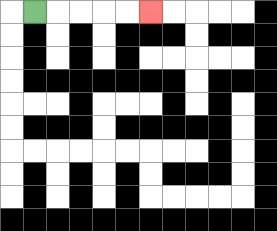{'start': '[1, 0]', 'end': '[6, 0]', 'path_directions': 'R,R,R,R,R', 'path_coordinates': '[[1, 0], [2, 0], [3, 0], [4, 0], [5, 0], [6, 0]]'}